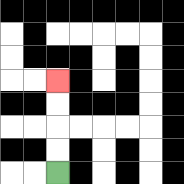{'start': '[2, 7]', 'end': '[2, 3]', 'path_directions': 'U,U,U,U', 'path_coordinates': '[[2, 7], [2, 6], [2, 5], [2, 4], [2, 3]]'}